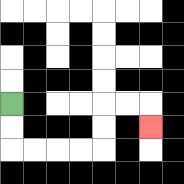{'start': '[0, 4]', 'end': '[6, 5]', 'path_directions': 'D,D,R,R,R,R,U,U,R,R,D', 'path_coordinates': '[[0, 4], [0, 5], [0, 6], [1, 6], [2, 6], [3, 6], [4, 6], [4, 5], [4, 4], [5, 4], [6, 4], [6, 5]]'}